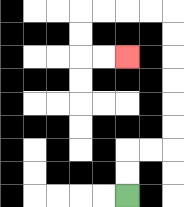{'start': '[5, 8]', 'end': '[5, 2]', 'path_directions': 'U,U,R,R,U,U,U,U,U,U,L,L,L,L,D,D,R,R', 'path_coordinates': '[[5, 8], [5, 7], [5, 6], [6, 6], [7, 6], [7, 5], [7, 4], [7, 3], [7, 2], [7, 1], [7, 0], [6, 0], [5, 0], [4, 0], [3, 0], [3, 1], [3, 2], [4, 2], [5, 2]]'}